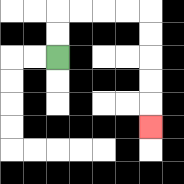{'start': '[2, 2]', 'end': '[6, 5]', 'path_directions': 'U,U,R,R,R,R,D,D,D,D,D', 'path_coordinates': '[[2, 2], [2, 1], [2, 0], [3, 0], [4, 0], [5, 0], [6, 0], [6, 1], [6, 2], [6, 3], [6, 4], [6, 5]]'}